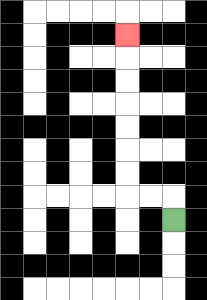{'start': '[7, 9]', 'end': '[5, 1]', 'path_directions': 'U,L,L,U,U,U,U,U,U,U', 'path_coordinates': '[[7, 9], [7, 8], [6, 8], [5, 8], [5, 7], [5, 6], [5, 5], [5, 4], [5, 3], [5, 2], [5, 1]]'}